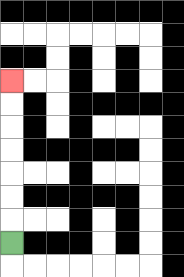{'start': '[0, 10]', 'end': '[0, 3]', 'path_directions': 'U,U,U,U,U,U,U', 'path_coordinates': '[[0, 10], [0, 9], [0, 8], [0, 7], [0, 6], [0, 5], [0, 4], [0, 3]]'}